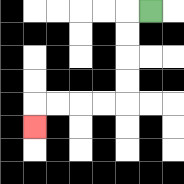{'start': '[6, 0]', 'end': '[1, 5]', 'path_directions': 'L,D,D,D,D,L,L,L,L,D', 'path_coordinates': '[[6, 0], [5, 0], [5, 1], [5, 2], [5, 3], [5, 4], [4, 4], [3, 4], [2, 4], [1, 4], [1, 5]]'}